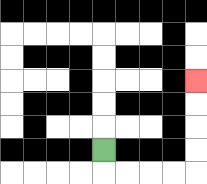{'start': '[4, 6]', 'end': '[8, 3]', 'path_directions': 'D,R,R,R,R,U,U,U,U', 'path_coordinates': '[[4, 6], [4, 7], [5, 7], [6, 7], [7, 7], [8, 7], [8, 6], [8, 5], [8, 4], [8, 3]]'}